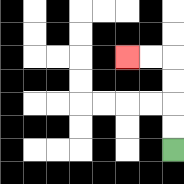{'start': '[7, 6]', 'end': '[5, 2]', 'path_directions': 'U,U,U,U,L,L', 'path_coordinates': '[[7, 6], [7, 5], [7, 4], [7, 3], [7, 2], [6, 2], [5, 2]]'}